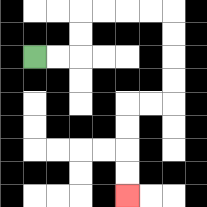{'start': '[1, 2]', 'end': '[5, 8]', 'path_directions': 'R,R,U,U,R,R,R,R,D,D,D,D,L,L,D,D,D,D', 'path_coordinates': '[[1, 2], [2, 2], [3, 2], [3, 1], [3, 0], [4, 0], [5, 0], [6, 0], [7, 0], [7, 1], [7, 2], [7, 3], [7, 4], [6, 4], [5, 4], [5, 5], [5, 6], [5, 7], [5, 8]]'}